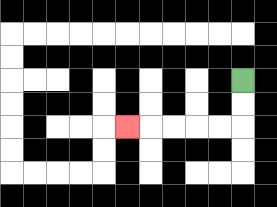{'start': '[10, 3]', 'end': '[5, 5]', 'path_directions': 'D,D,L,L,L,L,L', 'path_coordinates': '[[10, 3], [10, 4], [10, 5], [9, 5], [8, 5], [7, 5], [6, 5], [5, 5]]'}